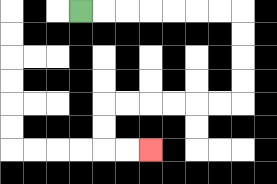{'start': '[3, 0]', 'end': '[6, 6]', 'path_directions': 'R,R,R,R,R,R,R,D,D,D,D,L,L,L,L,L,L,D,D,R,R', 'path_coordinates': '[[3, 0], [4, 0], [5, 0], [6, 0], [7, 0], [8, 0], [9, 0], [10, 0], [10, 1], [10, 2], [10, 3], [10, 4], [9, 4], [8, 4], [7, 4], [6, 4], [5, 4], [4, 4], [4, 5], [4, 6], [5, 6], [6, 6]]'}